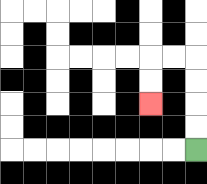{'start': '[8, 6]', 'end': '[6, 4]', 'path_directions': 'U,U,U,U,L,L,D,D', 'path_coordinates': '[[8, 6], [8, 5], [8, 4], [8, 3], [8, 2], [7, 2], [6, 2], [6, 3], [6, 4]]'}